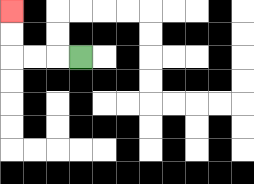{'start': '[3, 2]', 'end': '[0, 0]', 'path_directions': 'L,L,L,U,U', 'path_coordinates': '[[3, 2], [2, 2], [1, 2], [0, 2], [0, 1], [0, 0]]'}